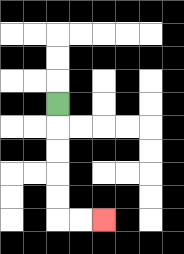{'start': '[2, 4]', 'end': '[4, 9]', 'path_directions': 'D,D,D,D,D,R,R', 'path_coordinates': '[[2, 4], [2, 5], [2, 6], [2, 7], [2, 8], [2, 9], [3, 9], [4, 9]]'}